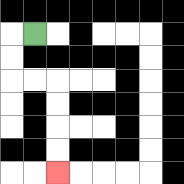{'start': '[1, 1]', 'end': '[2, 7]', 'path_directions': 'L,D,D,R,R,D,D,D,D', 'path_coordinates': '[[1, 1], [0, 1], [0, 2], [0, 3], [1, 3], [2, 3], [2, 4], [2, 5], [2, 6], [2, 7]]'}